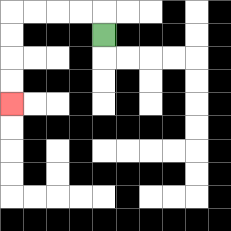{'start': '[4, 1]', 'end': '[0, 4]', 'path_directions': 'U,L,L,L,L,D,D,D,D', 'path_coordinates': '[[4, 1], [4, 0], [3, 0], [2, 0], [1, 0], [0, 0], [0, 1], [0, 2], [0, 3], [0, 4]]'}